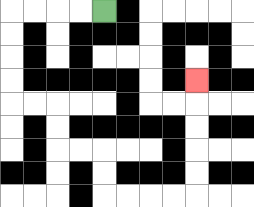{'start': '[4, 0]', 'end': '[8, 3]', 'path_directions': 'L,L,L,L,D,D,D,D,R,R,D,D,R,R,D,D,R,R,R,R,U,U,U,U,U', 'path_coordinates': '[[4, 0], [3, 0], [2, 0], [1, 0], [0, 0], [0, 1], [0, 2], [0, 3], [0, 4], [1, 4], [2, 4], [2, 5], [2, 6], [3, 6], [4, 6], [4, 7], [4, 8], [5, 8], [6, 8], [7, 8], [8, 8], [8, 7], [8, 6], [8, 5], [8, 4], [8, 3]]'}